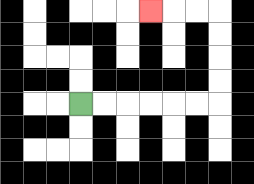{'start': '[3, 4]', 'end': '[6, 0]', 'path_directions': 'R,R,R,R,R,R,U,U,U,U,L,L,L', 'path_coordinates': '[[3, 4], [4, 4], [5, 4], [6, 4], [7, 4], [8, 4], [9, 4], [9, 3], [9, 2], [9, 1], [9, 0], [8, 0], [7, 0], [6, 0]]'}